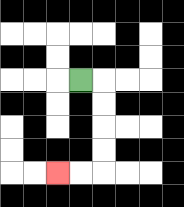{'start': '[3, 3]', 'end': '[2, 7]', 'path_directions': 'R,D,D,D,D,L,L', 'path_coordinates': '[[3, 3], [4, 3], [4, 4], [4, 5], [4, 6], [4, 7], [3, 7], [2, 7]]'}